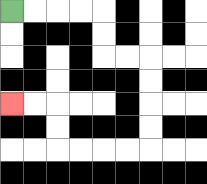{'start': '[0, 0]', 'end': '[0, 4]', 'path_directions': 'R,R,R,R,D,D,R,R,D,D,D,D,L,L,L,L,U,U,L,L', 'path_coordinates': '[[0, 0], [1, 0], [2, 0], [3, 0], [4, 0], [4, 1], [4, 2], [5, 2], [6, 2], [6, 3], [6, 4], [6, 5], [6, 6], [5, 6], [4, 6], [3, 6], [2, 6], [2, 5], [2, 4], [1, 4], [0, 4]]'}